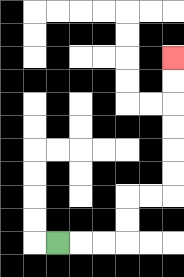{'start': '[2, 10]', 'end': '[7, 2]', 'path_directions': 'R,R,R,U,U,R,R,U,U,U,U,U,U', 'path_coordinates': '[[2, 10], [3, 10], [4, 10], [5, 10], [5, 9], [5, 8], [6, 8], [7, 8], [7, 7], [7, 6], [7, 5], [7, 4], [7, 3], [7, 2]]'}